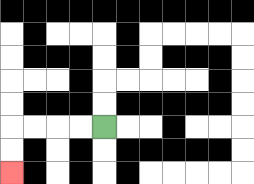{'start': '[4, 5]', 'end': '[0, 7]', 'path_directions': 'L,L,L,L,D,D', 'path_coordinates': '[[4, 5], [3, 5], [2, 5], [1, 5], [0, 5], [0, 6], [0, 7]]'}